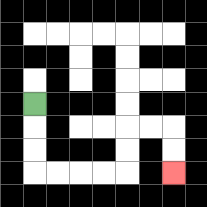{'start': '[1, 4]', 'end': '[7, 7]', 'path_directions': 'D,D,D,R,R,R,R,U,U,R,R,D,D', 'path_coordinates': '[[1, 4], [1, 5], [1, 6], [1, 7], [2, 7], [3, 7], [4, 7], [5, 7], [5, 6], [5, 5], [6, 5], [7, 5], [7, 6], [7, 7]]'}